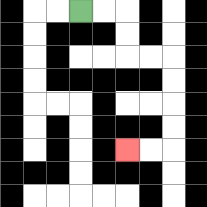{'start': '[3, 0]', 'end': '[5, 6]', 'path_directions': 'R,R,D,D,R,R,D,D,D,D,L,L', 'path_coordinates': '[[3, 0], [4, 0], [5, 0], [5, 1], [5, 2], [6, 2], [7, 2], [7, 3], [7, 4], [7, 5], [7, 6], [6, 6], [5, 6]]'}